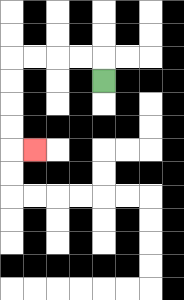{'start': '[4, 3]', 'end': '[1, 6]', 'path_directions': 'U,L,L,L,L,D,D,D,D,R', 'path_coordinates': '[[4, 3], [4, 2], [3, 2], [2, 2], [1, 2], [0, 2], [0, 3], [0, 4], [0, 5], [0, 6], [1, 6]]'}